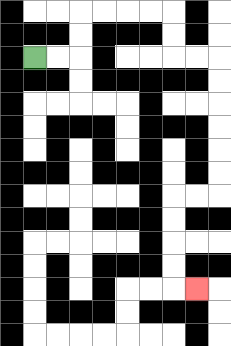{'start': '[1, 2]', 'end': '[8, 12]', 'path_directions': 'R,R,U,U,R,R,R,R,D,D,R,R,D,D,D,D,D,D,L,L,D,D,D,D,R', 'path_coordinates': '[[1, 2], [2, 2], [3, 2], [3, 1], [3, 0], [4, 0], [5, 0], [6, 0], [7, 0], [7, 1], [7, 2], [8, 2], [9, 2], [9, 3], [9, 4], [9, 5], [9, 6], [9, 7], [9, 8], [8, 8], [7, 8], [7, 9], [7, 10], [7, 11], [7, 12], [8, 12]]'}